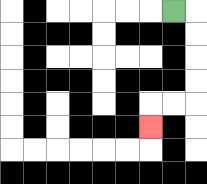{'start': '[7, 0]', 'end': '[6, 5]', 'path_directions': 'R,D,D,D,D,L,L,D', 'path_coordinates': '[[7, 0], [8, 0], [8, 1], [8, 2], [8, 3], [8, 4], [7, 4], [6, 4], [6, 5]]'}